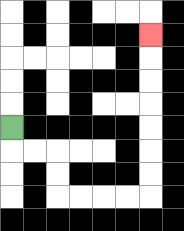{'start': '[0, 5]', 'end': '[6, 1]', 'path_directions': 'D,R,R,D,D,R,R,R,R,U,U,U,U,U,U,U', 'path_coordinates': '[[0, 5], [0, 6], [1, 6], [2, 6], [2, 7], [2, 8], [3, 8], [4, 8], [5, 8], [6, 8], [6, 7], [6, 6], [6, 5], [6, 4], [6, 3], [6, 2], [6, 1]]'}